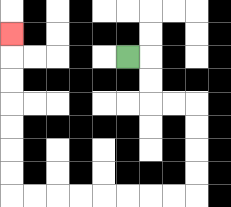{'start': '[5, 2]', 'end': '[0, 1]', 'path_directions': 'R,D,D,R,R,D,D,D,D,L,L,L,L,L,L,L,L,U,U,U,U,U,U,U', 'path_coordinates': '[[5, 2], [6, 2], [6, 3], [6, 4], [7, 4], [8, 4], [8, 5], [8, 6], [8, 7], [8, 8], [7, 8], [6, 8], [5, 8], [4, 8], [3, 8], [2, 8], [1, 8], [0, 8], [0, 7], [0, 6], [0, 5], [0, 4], [0, 3], [0, 2], [0, 1]]'}